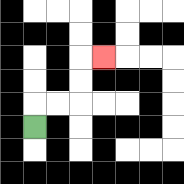{'start': '[1, 5]', 'end': '[4, 2]', 'path_directions': 'U,R,R,U,U,R', 'path_coordinates': '[[1, 5], [1, 4], [2, 4], [3, 4], [3, 3], [3, 2], [4, 2]]'}